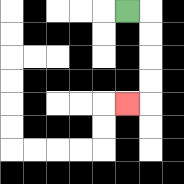{'start': '[5, 0]', 'end': '[5, 4]', 'path_directions': 'R,D,D,D,D,L', 'path_coordinates': '[[5, 0], [6, 0], [6, 1], [6, 2], [6, 3], [6, 4], [5, 4]]'}